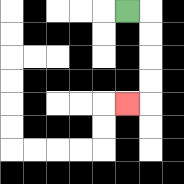{'start': '[5, 0]', 'end': '[5, 4]', 'path_directions': 'R,D,D,D,D,L', 'path_coordinates': '[[5, 0], [6, 0], [6, 1], [6, 2], [6, 3], [6, 4], [5, 4]]'}